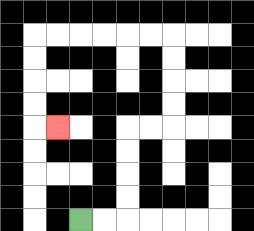{'start': '[3, 9]', 'end': '[2, 5]', 'path_directions': 'R,R,U,U,U,U,R,R,U,U,U,U,L,L,L,L,L,L,D,D,D,D,R', 'path_coordinates': '[[3, 9], [4, 9], [5, 9], [5, 8], [5, 7], [5, 6], [5, 5], [6, 5], [7, 5], [7, 4], [7, 3], [7, 2], [7, 1], [6, 1], [5, 1], [4, 1], [3, 1], [2, 1], [1, 1], [1, 2], [1, 3], [1, 4], [1, 5], [2, 5]]'}